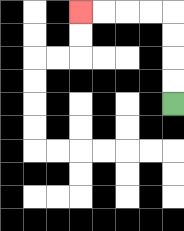{'start': '[7, 4]', 'end': '[3, 0]', 'path_directions': 'U,U,U,U,L,L,L,L', 'path_coordinates': '[[7, 4], [7, 3], [7, 2], [7, 1], [7, 0], [6, 0], [5, 0], [4, 0], [3, 0]]'}